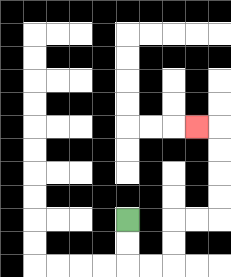{'start': '[5, 9]', 'end': '[8, 5]', 'path_directions': 'D,D,R,R,U,U,R,R,U,U,U,U,L', 'path_coordinates': '[[5, 9], [5, 10], [5, 11], [6, 11], [7, 11], [7, 10], [7, 9], [8, 9], [9, 9], [9, 8], [9, 7], [9, 6], [9, 5], [8, 5]]'}